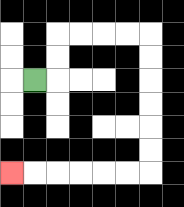{'start': '[1, 3]', 'end': '[0, 7]', 'path_directions': 'R,U,U,R,R,R,R,D,D,D,D,D,D,L,L,L,L,L,L', 'path_coordinates': '[[1, 3], [2, 3], [2, 2], [2, 1], [3, 1], [4, 1], [5, 1], [6, 1], [6, 2], [6, 3], [6, 4], [6, 5], [6, 6], [6, 7], [5, 7], [4, 7], [3, 7], [2, 7], [1, 7], [0, 7]]'}